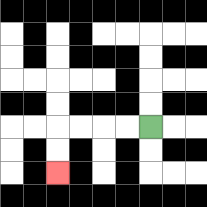{'start': '[6, 5]', 'end': '[2, 7]', 'path_directions': 'L,L,L,L,D,D', 'path_coordinates': '[[6, 5], [5, 5], [4, 5], [3, 5], [2, 5], [2, 6], [2, 7]]'}